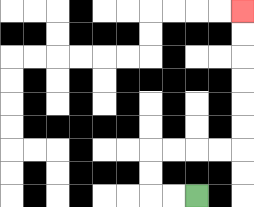{'start': '[8, 8]', 'end': '[10, 0]', 'path_directions': 'L,L,U,U,R,R,R,R,U,U,U,U,U,U', 'path_coordinates': '[[8, 8], [7, 8], [6, 8], [6, 7], [6, 6], [7, 6], [8, 6], [9, 6], [10, 6], [10, 5], [10, 4], [10, 3], [10, 2], [10, 1], [10, 0]]'}